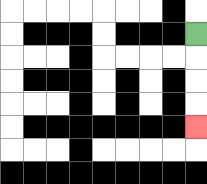{'start': '[8, 1]', 'end': '[8, 5]', 'path_directions': 'D,D,D,D', 'path_coordinates': '[[8, 1], [8, 2], [8, 3], [8, 4], [8, 5]]'}